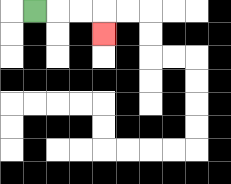{'start': '[1, 0]', 'end': '[4, 1]', 'path_directions': 'R,R,R,D', 'path_coordinates': '[[1, 0], [2, 0], [3, 0], [4, 0], [4, 1]]'}